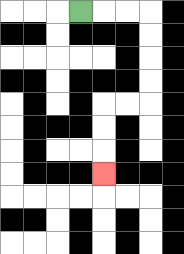{'start': '[3, 0]', 'end': '[4, 7]', 'path_directions': 'R,R,R,D,D,D,D,L,L,D,D,D', 'path_coordinates': '[[3, 0], [4, 0], [5, 0], [6, 0], [6, 1], [6, 2], [6, 3], [6, 4], [5, 4], [4, 4], [4, 5], [4, 6], [4, 7]]'}